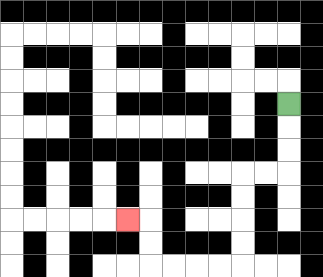{'start': '[12, 4]', 'end': '[5, 9]', 'path_directions': 'D,D,D,L,L,D,D,D,D,L,L,L,L,U,U,L', 'path_coordinates': '[[12, 4], [12, 5], [12, 6], [12, 7], [11, 7], [10, 7], [10, 8], [10, 9], [10, 10], [10, 11], [9, 11], [8, 11], [7, 11], [6, 11], [6, 10], [6, 9], [5, 9]]'}